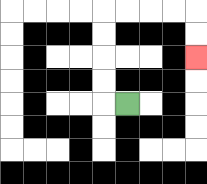{'start': '[5, 4]', 'end': '[8, 2]', 'path_directions': 'L,U,U,U,U,R,R,R,R,D,D', 'path_coordinates': '[[5, 4], [4, 4], [4, 3], [4, 2], [4, 1], [4, 0], [5, 0], [6, 0], [7, 0], [8, 0], [8, 1], [8, 2]]'}